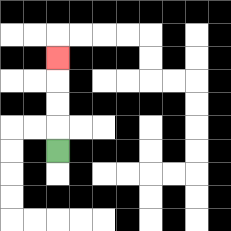{'start': '[2, 6]', 'end': '[2, 2]', 'path_directions': 'U,U,U,U', 'path_coordinates': '[[2, 6], [2, 5], [2, 4], [2, 3], [2, 2]]'}